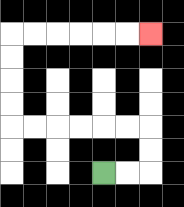{'start': '[4, 7]', 'end': '[6, 1]', 'path_directions': 'R,R,U,U,L,L,L,L,L,L,U,U,U,U,R,R,R,R,R,R', 'path_coordinates': '[[4, 7], [5, 7], [6, 7], [6, 6], [6, 5], [5, 5], [4, 5], [3, 5], [2, 5], [1, 5], [0, 5], [0, 4], [0, 3], [0, 2], [0, 1], [1, 1], [2, 1], [3, 1], [4, 1], [5, 1], [6, 1]]'}